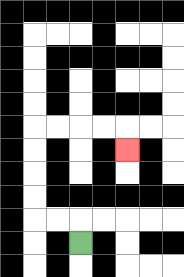{'start': '[3, 10]', 'end': '[5, 6]', 'path_directions': 'U,L,L,U,U,U,U,R,R,R,R,D', 'path_coordinates': '[[3, 10], [3, 9], [2, 9], [1, 9], [1, 8], [1, 7], [1, 6], [1, 5], [2, 5], [3, 5], [4, 5], [5, 5], [5, 6]]'}